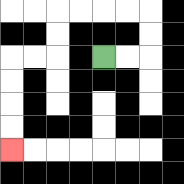{'start': '[4, 2]', 'end': '[0, 6]', 'path_directions': 'R,R,U,U,L,L,L,L,D,D,L,L,D,D,D,D', 'path_coordinates': '[[4, 2], [5, 2], [6, 2], [6, 1], [6, 0], [5, 0], [4, 0], [3, 0], [2, 0], [2, 1], [2, 2], [1, 2], [0, 2], [0, 3], [0, 4], [0, 5], [0, 6]]'}